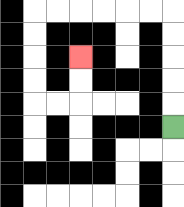{'start': '[7, 5]', 'end': '[3, 2]', 'path_directions': 'U,U,U,U,U,L,L,L,L,L,L,D,D,D,D,R,R,U,U', 'path_coordinates': '[[7, 5], [7, 4], [7, 3], [7, 2], [7, 1], [7, 0], [6, 0], [5, 0], [4, 0], [3, 0], [2, 0], [1, 0], [1, 1], [1, 2], [1, 3], [1, 4], [2, 4], [3, 4], [3, 3], [3, 2]]'}